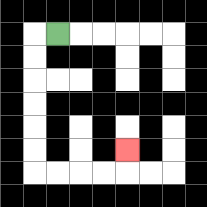{'start': '[2, 1]', 'end': '[5, 6]', 'path_directions': 'L,D,D,D,D,D,D,R,R,R,R,U', 'path_coordinates': '[[2, 1], [1, 1], [1, 2], [1, 3], [1, 4], [1, 5], [1, 6], [1, 7], [2, 7], [3, 7], [4, 7], [5, 7], [5, 6]]'}